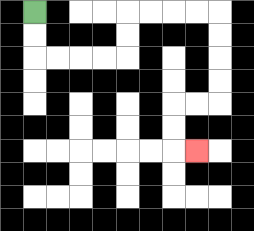{'start': '[1, 0]', 'end': '[8, 6]', 'path_directions': 'D,D,R,R,R,R,U,U,R,R,R,R,D,D,D,D,L,L,D,D,R', 'path_coordinates': '[[1, 0], [1, 1], [1, 2], [2, 2], [3, 2], [4, 2], [5, 2], [5, 1], [5, 0], [6, 0], [7, 0], [8, 0], [9, 0], [9, 1], [9, 2], [9, 3], [9, 4], [8, 4], [7, 4], [7, 5], [7, 6], [8, 6]]'}